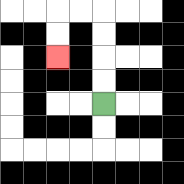{'start': '[4, 4]', 'end': '[2, 2]', 'path_directions': 'U,U,U,U,L,L,D,D', 'path_coordinates': '[[4, 4], [4, 3], [4, 2], [4, 1], [4, 0], [3, 0], [2, 0], [2, 1], [2, 2]]'}